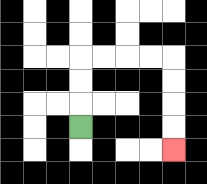{'start': '[3, 5]', 'end': '[7, 6]', 'path_directions': 'U,U,U,R,R,R,R,D,D,D,D', 'path_coordinates': '[[3, 5], [3, 4], [3, 3], [3, 2], [4, 2], [5, 2], [6, 2], [7, 2], [7, 3], [7, 4], [7, 5], [7, 6]]'}